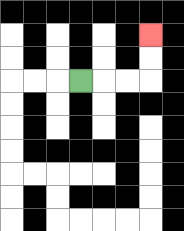{'start': '[3, 3]', 'end': '[6, 1]', 'path_directions': 'R,R,R,U,U', 'path_coordinates': '[[3, 3], [4, 3], [5, 3], [6, 3], [6, 2], [6, 1]]'}